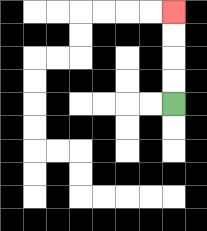{'start': '[7, 4]', 'end': '[7, 0]', 'path_directions': 'U,U,U,U', 'path_coordinates': '[[7, 4], [7, 3], [7, 2], [7, 1], [7, 0]]'}